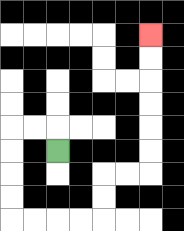{'start': '[2, 6]', 'end': '[6, 1]', 'path_directions': 'U,L,L,D,D,D,D,R,R,R,R,U,U,R,R,U,U,U,U,U,U', 'path_coordinates': '[[2, 6], [2, 5], [1, 5], [0, 5], [0, 6], [0, 7], [0, 8], [0, 9], [1, 9], [2, 9], [3, 9], [4, 9], [4, 8], [4, 7], [5, 7], [6, 7], [6, 6], [6, 5], [6, 4], [6, 3], [6, 2], [6, 1]]'}